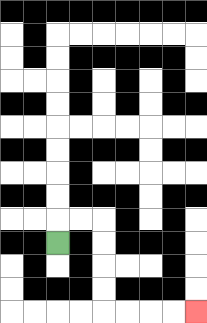{'start': '[2, 10]', 'end': '[8, 13]', 'path_directions': 'U,R,R,D,D,D,D,R,R,R,R', 'path_coordinates': '[[2, 10], [2, 9], [3, 9], [4, 9], [4, 10], [4, 11], [4, 12], [4, 13], [5, 13], [6, 13], [7, 13], [8, 13]]'}